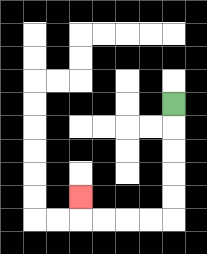{'start': '[7, 4]', 'end': '[3, 8]', 'path_directions': 'D,D,D,D,D,L,L,L,L,U', 'path_coordinates': '[[7, 4], [7, 5], [7, 6], [7, 7], [7, 8], [7, 9], [6, 9], [5, 9], [4, 9], [3, 9], [3, 8]]'}